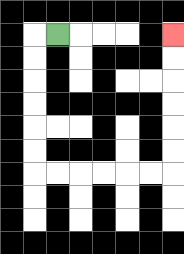{'start': '[2, 1]', 'end': '[7, 1]', 'path_directions': 'L,D,D,D,D,D,D,R,R,R,R,R,R,U,U,U,U,U,U', 'path_coordinates': '[[2, 1], [1, 1], [1, 2], [1, 3], [1, 4], [1, 5], [1, 6], [1, 7], [2, 7], [3, 7], [4, 7], [5, 7], [6, 7], [7, 7], [7, 6], [7, 5], [7, 4], [7, 3], [7, 2], [7, 1]]'}